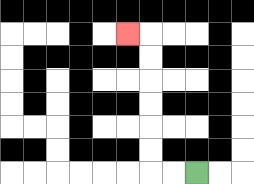{'start': '[8, 7]', 'end': '[5, 1]', 'path_directions': 'L,L,U,U,U,U,U,U,L', 'path_coordinates': '[[8, 7], [7, 7], [6, 7], [6, 6], [6, 5], [6, 4], [6, 3], [6, 2], [6, 1], [5, 1]]'}